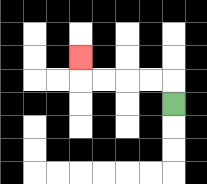{'start': '[7, 4]', 'end': '[3, 2]', 'path_directions': 'U,L,L,L,L,U', 'path_coordinates': '[[7, 4], [7, 3], [6, 3], [5, 3], [4, 3], [3, 3], [3, 2]]'}